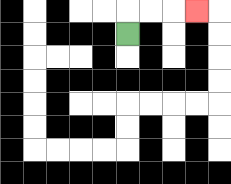{'start': '[5, 1]', 'end': '[8, 0]', 'path_directions': 'U,R,R,R', 'path_coordinates': '[[5, 1], [5, 0], [6, 0], [7, 0], [8, 0]]'}